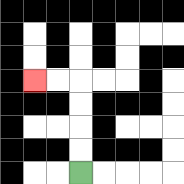{'start': '[3, 7]', 'end': '[1, 3]', 'path_directions': 'U,U,U,U,L,L', 'path_coordinates': '[[3, 7], [3, 6], [3, 5], [3, 4], [3, 3], [2, 3], [1, 3]]'}